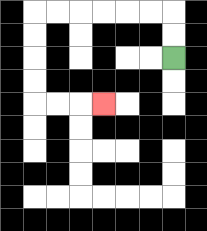{'start': '[7, 2]', 'end': '[4, 4]', 'path_directions': 'U,U,L,L,L,L,L,L,D,D,D,D,R,R,R', 'path_coordinates': '[[7, 2], [7, 1], [7, 0], [6, 0], [5, 0], [4, 0], [3, 0], [2, 0], [1, 0], [1, 1], [1, 2], [1, 3], [1, 4], [2, 4], [3, 4], [4, 4]]'}